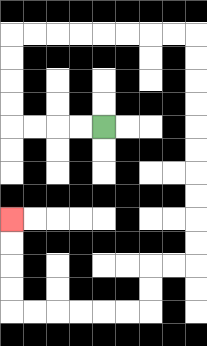{'start': '[4, 5]', 'end': '[0, 9]', 'path_directions': 'L,L,L,L,U,U,U,U,R,R,R,R,R,R,R,R,D,D,D,D,D,D,D,D,D,D,L,L,D,D,L,L,L,L,L,L,U,U,U,U', 'path_coordinates': '[[4, 5], [3, 5], [2, 5], [1, 5], [0, 5], [0, 4], [0, 3], [0, 2], [0, 1], [1, 1], [2, 1], [3, 1], [4, 1], [5, 1], [6, 1], [7, 1], [8, 1], [8, 2], [8, 3], [8, 4], [8, 5], [8, 6], [8, 7], [8, 8], [8, 9], [8, 10], [8, 11], [7, 11], [6, 11], [6, 12], [6, 13], [5, 13], [4, 13], [3, 13], [2, 13], [1, 13], [0, 13], [0, 12], [0, 11], [0, 10], [0, 9]]'}